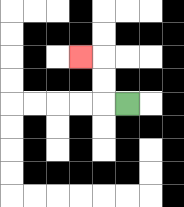{'start': '[5, 4]', 'end': '[3, 2]', 'path_directions': 'L,U,U,L', 'path_coordinates': '[[5, 4], [4, 4], [4, 3], [4, 2], [3, 2]]'}